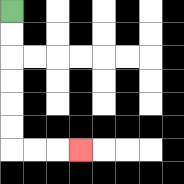{'start': '[0, 0]', 'end': '[3, 6]', 'path_directions': 'D,D,D,D,D,D,R,R,R', 'path_coordinates': '[[0, 0], [0, 1], [0, 2], [0, 3], [0, 4], [0, 5], [0, 6], [1, 6], [2, 6], [3, 6]]'}